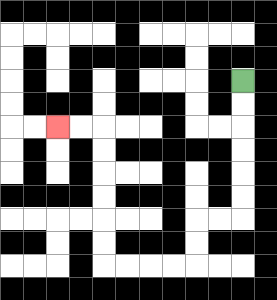{'start': '[10, 3]', 'end': '[2, 5]', 'path_directions': 'D,D,D,D,D,D,L,L,D,D,L,L,L,L,U,U,U,U,U,U,L,L', 'path_coordinates': '[[10, 3], [10, 4], [10, 5], [10, 6], [10, 7], [10, 8], [10, 9], [9, 9], [8, 9], [8, 10], [8, 11], [7, 11], [6, 11], [5, 11], [4, 11], [4, 10], [4, 9], [4, 8], [4, 7], [4, 6], [4, 5], [3, 5], [2, 5]]'}